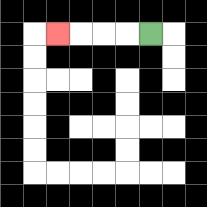{'start': '[6, 1]', 'end': '[2, 1]', 'path_directions': 'L,L,L,L', 'path_coordinates': '[[6, 1], [5, 1], [4, 1], [3, 1], [2, 1]]'}